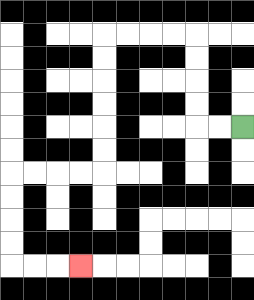{'start': '[10, 5]', 'end': '[3, 11]', 'path_directions': 'L,L,U,U,U,U,L,L,L,L,D,D,D,D,D,D,L,L,L,L,D,D,D,D,R,R,R', 'path_coordinates': '[[10, 5], [9, 5], [8, 5], [8, 4], [8, 3], [8, 2], [8, 1], [7, 1], [6, 1], [5, 1], [4, 1], [4, 2], [4, 3], [4, 4], [4, 5], [4, 6], [4, 7], [3, 7], [2, 7], [1, 7], [0, 7], [0, 8], [0, 9], [0, 10], [0, 11], [1, 11], [2, 11], [3, 11]]'}